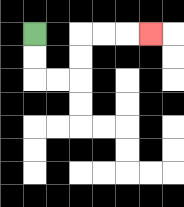{'start': '[1, 1]', 'end': '[6, 1]', 'path_directions': 'D,D,R,R,U,U,R,R,R', 'path_coordinates': '[[1, 1], [1, 2], [1, 3], [2, 3], [3, 3], [3, 2], [3, 1], [4, 1], [5, 1], [6, 1]]'}